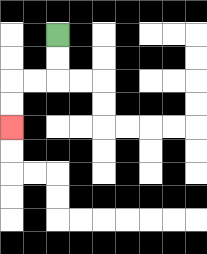{'start': '[2, 1]', 'end': '[0, 5]', 'path_directions': 'D,D,L,L,D,D', 'path_coordinates': '[[2, 1], [2, 2], [2, 3], [1, 3], [0, 3], [0, 4], [0, 5]]'}